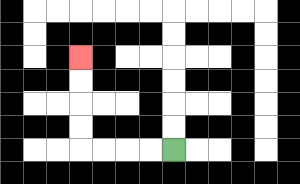{'start': '[7, 6]', 'end': '[3, 2]', 'path_directions': 'L,L,L,L,U,U,U,U', 'path_coordinates': '[[7, 6], [6, 6], [5, 6], [4, 6], [3, 6], [3, 5], [3, 4], [3, 3], [3, 2]]'}